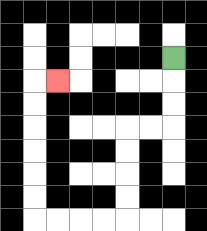{'start': '[7, 2]', 'end': '[2, 3]', 'path_directions': 'D,D,D,L,L,D,D,D,D,L,L,L,L,U,U,U,U,U,U,R', 'path_coordinates': '[[7, 2], [7, 3], [7, 4], [7, 5], [6, 5], [5, 5], [5, 6], [5, 7], [5, 8], [5, 9], [4, 9], [3, 9], [2, 9], [1, 9], [1, 8], [1, 7], [1, 6], [1, 5], [1, 4], [1, 3], [2, 3]]'}